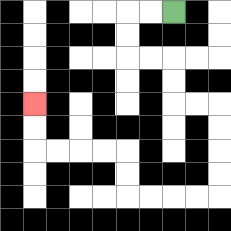{'start': '[7, 0]', 'end': '[1, 4]', 'path_directions': 'L,L,D,D,R,R,D,D,R,R,D,D,D,D,L,L,L,L,U,U,L,L,L,L,U,U', 'path_coordinates': '[[7, 0], [6, 0], [5, 0], [5, 1], [5, 2], [6, 2], [7, 2], [7, 3], [7, 4], [8, 4], [9, 4], [9, 5], [9, 6], [9, 7], [9, 8], [8, 8], [7, 8], [6, 8], [5, 8], [5, 7], [5, 6], [4, 6], [3, 6], [2, 6], [1, 6], [1, 5], [1, 4]]'}